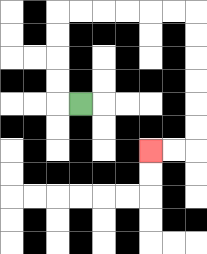{'start': '[3, 4]', 'end': '[6, 6]', 'path_directions': 'L,U,U,U,U,R,R,R,R,R,R,D,D,D,D,D,D,L,L', 'path_coordinates': '[[3, 4], [2, 4], [2, 3], [2, 2], [2, 1], [2, 0], [3, 0], [4, 0], [5, 0], [6, 0], [7, 0], [8, 0], [8, 1], [8, 2], [8, 3], [8, 4], [8, 5], [8, 6], [7, 6], [6, 6]]'}